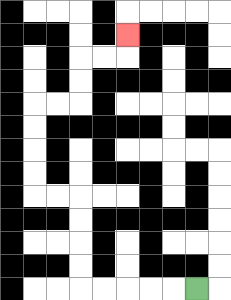{'start': '[8, 12]', 'end': '[5, 1]', 'path_directions': 'L,L,L,L,L,U,U,U,U,L,L,U,U,U,U,R,R,U,U,R,R,U', 'path_coordinates': '[[8, 12], [7, 12], [6, 12], [5, 12], [4, 12], [3, 12], [3, 11], [3, 10], [3, 9], [3, 8], [2, 8], [1, 8], [1, 7], [1, 6], [1, 5], [1, 4], [2, 4], [3, 4], [3, 3], [3, 2], [4, 2], [5, 2], [5, 1]]'}